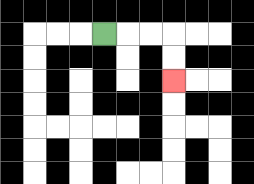{'start': '[4, 1]', 'end': '[7, 3]', 'path_directions': 'R,R,R,D,D', 'path_coordinates': '[[4, 1], [5, 1], [6, 1], [7, 1], [7, 2], [7, 3]]'}